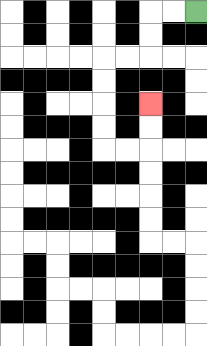{'start': '[8, 0]', 'end': '[6, 4]', 'path_directions': 'L,L,D,D,L,L,D,D,D,D,R,R,U,U', 'path_coordinates': '[[8, 0], [7, 0], [6, 0], [6, 1], [6, 2], [5, 2], [4, 2], [4, 3], [4, 4], [4, 5], [4, 6], [5, 6], [6, 6], [6, 5], [6, 4]]'}